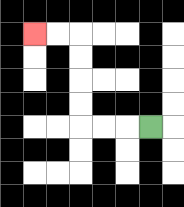{'start': '[6, 5]', 'end': '[1, 1]', 'path_directions': 'L,L,L,U,U,U,U,L,L', 'path_coordinates': '[[6, 5], [5, 5], [4, 5], [3, 5], [3, 4], [3, 3], [3, 2], [3, 1], [2, 1], [1, 1]]'}